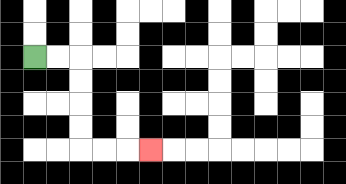{'start': '[1, 2]', 'end': '[6, 6]', 'path_directions': 'R,R,D,D,D,D,R,R,R', 'path_coordinates': '[[1, 2], [2, 2], [3, 2], [3, 3], [3, 4], [3, 5], [3, 6], [4, 6], [5, 6], [6, 6]]'}